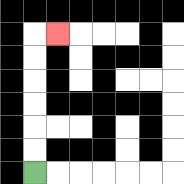{'start': '[1, 7]', 'end': '[2, 1]', 'path_directions': 'U,U,U,U,U,U,R', 'path_coordinates': '[[1, 7], [1, 6], [1, 5], [1, 4], [1, 3], [1, 2], [1, 1], [2, 1]]'}